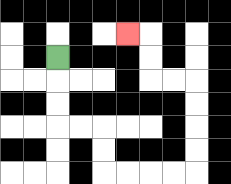{'start': '[2, 2]', 'end': '[5, 1]', 'path_directions': 'D,D,D,R,R,D,D,R,R,R,R,U,U,U,U,L,L,U,U,L', 'path_coordinates': '[[2, 2], [2, 3], [2, 4], [2, 5], [3, 5], [4, 5], [4, 6], [4, 7], [5, 7], [6, 7], [7, 7], [8, 7], [8, 6], [8, 5], [8, 4], [8, 3], [7, 3], [6, 3], [6, 2], [6, 1], [5, 1]]'}